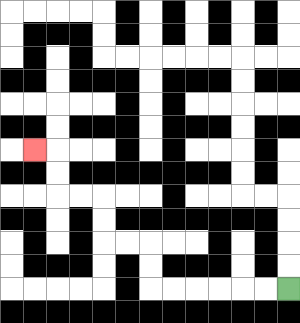{'start': '[12, 12]', 'end': '[1, 6]', 'path_directions': 'L,L,L,L,L,L,U,U,L,L,U,U,L,L,U,U,L', 'path_coordinates': '[[12, 12], [11, 12], [10, 12], [9, 12], [8, 12], [7, 12], [6, 12], [6, 11], [6, 10], [5, 10], [4, 10], [4, 9], [4, 8], [3, 8], [2, 8], [2, 7], [2, 6], [1, 6]]'}